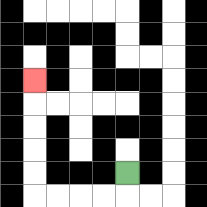{'start': '[5, 7]', 'end': '[1, 3]', 'path_directions': 'D,L,L,L,L,U,U,U,U,U', 'path_coordinates': '[[5, 7], [5, 8], [4, 8], [3, 8], [2, 8], [1, 8], [1, 7], [1, 6], [1, 5], [1, 4], [1, 3]]'}